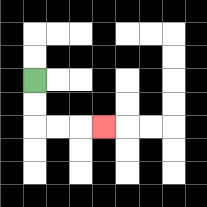{'start': '[1, 3]', 'end': '[4, 5]', 'path_directions': 'D,D,R,R,R', 'path_coordinates': '[[1, 3], [1, 4], [1, 5], [2, 5], [3, 5], [4, 5]]'}